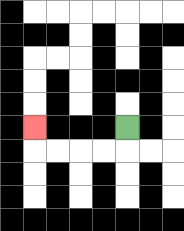{'start': '[5, 5]', 'end': '[1, 5]', 'path_directions': 'D,L,L,L,L,U', 'path_coordinates': '[[5, 5], [5, 6], [4, 6], [3, 6], [2, 6], [1, 6], [1, 5]]'}